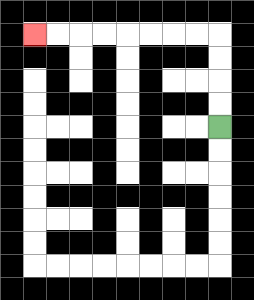{'start': '[9, 5]', 'end': '[1, 1]', 'path_directions': 'U,U,U,U,L,L,L,L,L,L,L,L', 'path_coordinates': '[[9, 5], [9, 4], [9, 3], [9, 2], [9, 1], [8, 1], [7, 1], [6, 1], [5, 1], [4, 1], [3, 1], [2, 1], [1, 1]]'}